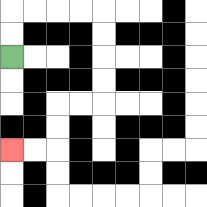{'start': '[0, 2]', 'end': '[0, 6]', 'path_directions': 'U,U,R,R,R,R,D,D,D,D,L,L,D,D,L,L', 'path_coordinates': '[[0, 2], [0, 1], [0, 0], [1, 0], [2, 0], [3, 0], [4, 0], [4, 1], [4, 2], [4, 3], [4, 4], [3, 4], [2, 4], [2, 5], [2, 6], [1, 6], [0, 6]]'}